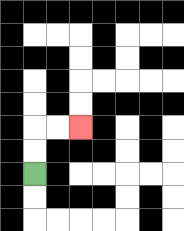{'start': '[1, 7]', 'end': '[3, 5]', 'path_directions': 'U,U,R,R', 'path_coordinates': '[[1, 7], [1, 6], [1, 5], [2, 5], [3, 5]]'}